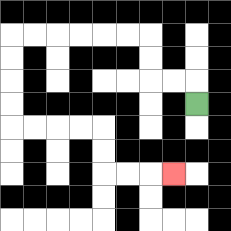{'start': '[8, 4]', 'end': '[7, 7]', 'path_directions': 'U,L,L,U,U,L,L,L,L,L,L,D,D,D,D,R,R,R,R,D,D,R,R,R', 'path_coordinates': '[[8, 4], [8, 3], [7, 3], [6, 3], [6, 2], [6, 1], [5, 1], [4, 1], [3, 1], [2, 1], [1, 1], [0, 1], [0, 2], [0, 3], [0, 4], [0, 5], [1, 5], [2, 5], [3, 5], [4, 5], [4, 6], [4, 7], [5, 7], [6, 7], [7, 7]]'}